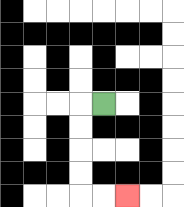{'start': '[4, 4]', 'end': '[5, 8]', 'path_directions': 'L,D,D,D,D,R,R', 'path_coordinates': '[[4, 4], [3, 4], [3, 5], [3, 6], [3, 7], [3, 8], [4, 8], [5, 8]]'}